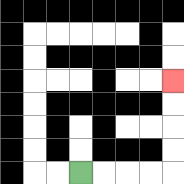{'start': '[3, 7]', 'end': '[7, 3]', 'path_directions': 'R,R,R,R,U,U,U,U', 'path_coordinates': '[[3, 7], [4, 7], [5, 7], [6, 7], [7, 7], [7, 6], [7, 5], [7, 4], [7, 3]]'}